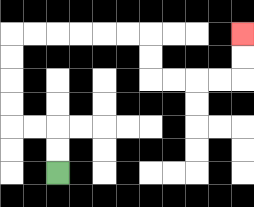{'start': '[2, 7]', 'end': '[10, 1]', 'path_directions': 'U,U,L,L,U,U,U,U,R,R,R,R,R,R,D,D,R,R,R,R,U,U', 'path_coordinates': '[[2, 7], [2, 6], [2, 5], [1, 5], [0, 5], [0, 4], [0, 3], [0, 2], [0, 1], [1, 1], [2, 1], [3, 1], [4, 1], [5, 1], [6, 1], [6, 2], [6, 3], [7, 3], [8, 3], [9, 3], [10, 3], [10, 2], [10, 1]]'}